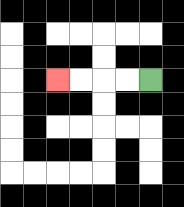{'start': '[6, 3]', 'end': '[2, 3]', 'path_directions': 'L,L,L,L', 'path_coordinates': '[[6, 3], [5, 3], [4, 3], [3, 3], [2, 3]]'}